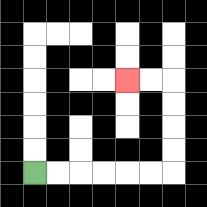{'start': '[1, 7]', 'end': '[5, 3]', 'path_directions': 'R,R,R,R,R,R,U,U,U,U,L,L', 'path_coordinates': '[[1, 7], [2, 7], [3, 7], [4, 7], [5, 7], [6, 7], [7, 7], [7, 6], [7, 5], [7, 4], [7, 3], [6, 3], [5, 3]]'}